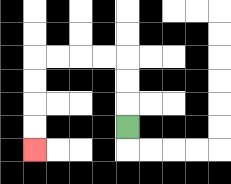{'start': '[5, 5]', 'end': '[1, 6]', 'path_directions': 'U,U,U,L,L,L,L,D,D,D,D', 'path_coordinates': '[[5, 5], [5, 4], [5, 3], [5, 2], [4, 2], [3, 2], [2, 2], [1, 2], [1, 3], [1, 4], [1, 5], [1, 6]]'}